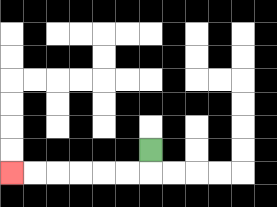{'start': '[6, 6]', 'end': '[0, 7]', 'path_directions': 'D,L,L,L,L,L,L', 'path_coordinates': '[[6, 6], [6, 7], [5, 7], [4, 7], [3, 7], [2, 7], [1, 7], [0, 7]]'}